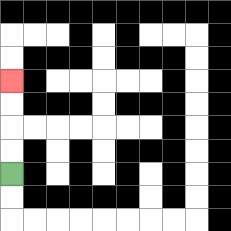{'start': '[0, 7]', 'end': '[0, 3]', 'path_directions': 'U,U,U,U', 'path_coordinates': '[[0, 7], [0, 6], [0, 5], [0, 4], [0, 3]]'}